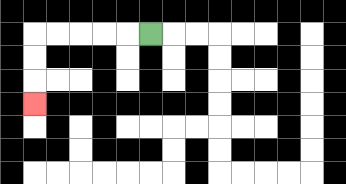{'start': '[6, 1]', 'end': '[1, 4]', 'path_directions': 'L,L,L,L,L,D,D,D', 'path_coordinates': '[[6, 1], [5, 1], [4, 1], [3, 1], [2, 1], [1, 1], [1, 2], [1, 3], [1, 4]]'}